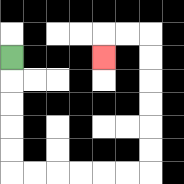{'start': '[0, 2]', 'end': '[4, 2]', 'path_directions': 'D,D,D,D,D,R,R,R,R,R,R,U,U,U,U,U,U,L,L,D', 'path_coordinates': '[[0, 2], [0, 3], [0, 4], [0, 5], [0, 6], [0, 7], [1, 7], [2, 7], [3, 7], [4, 7], [5, 7], [6, 7], [6, 6], [6, 5], [6, 4], [6, 3], [6, 2], [6, 1], [5, 1], [4, 1], [4, 2]]'}